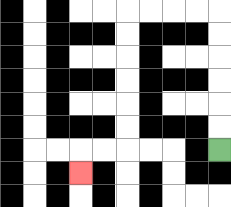{'start': '[9, 6]', 'end': '[3, 7]', 'path_directions': 'U,U,U,U,U,U,L,L,L,L,D,D,D,D,D,D,L,L,D', 'path_coordinates': '[[9, 6], [9, 5], [9, 4], [9, 3], [9, 2], [9, 1], [9, 0], [8, 0], [7, 0], [6, 0], [5, 0], [5, 1], [5, 2], [5, 3], [5, 4], [5, 5], [5, 6], [4, 6], [3, 6], [3, 7]]'}